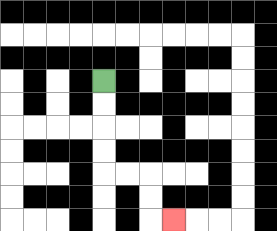{'start': '[4, 3]', 'end': '[7, 9]', 'path_directions': 'D,D,D,D,R,R,D,D,R', 'path_coordinates': '[[4, 3], [4, 4], [4, 5], [4, 6], [4, 7], [5, 7], [6, 7], [6, 8], [6, 9], [7, 9]]'}